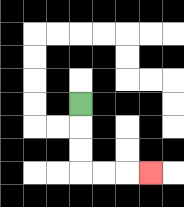{'start': '[3, 4]', 'end': '[6, 7]', 'path_directions': 'D,D,D,R,R,R', 'path_coordinates': '[[3, 4], [3, 5], [3, 6], [3, 7], [4, 7], [5, 7], [6, 7]]'}